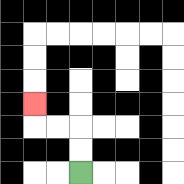{'start': '[3, 7]', 'end': '[1, 4]', 'path_directions': 'U,U,L,L,U', 'path_coordinates': '[[3, 7], [3, 6], [3, 5], [2, 5], [1, 5], [1, 4]]'}